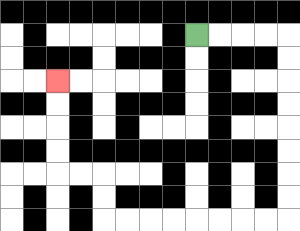{'start': '[8, 1]', 'end': '[2, 3]', 'path_directions': 'R,R,R,R,D,D,D,D,D,D,D,D,L,L,L,L,L,L,L,L,U,U,L,L,U,U,U,U', 'path_coordinates': '[[8, 1], [9, 1], [10, 1], [11, 1], [12, 1], [12, 2], [12, 3], [12, 4], [12, 5], [12, 6], [12, 7], [12, 8], [12, 9], [11, 9], [10, 9], [9, 9], [8, 9], [7, 9], [6, 9], [5, 9], [4, 9], [4, 8], [4, 7], [3, 7], [2, 7], [2, 6], [2, 5], [2, 4], [2, 3]]'}